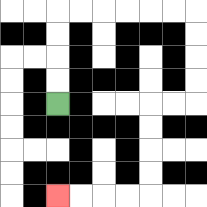{'start': '[2, 4]', 'end': '[2, 8]', 'path_directions': 'U,U,U,U,R,R,R,R,R,R,D,D,D,D,L,L,D,D,D,D,L,L,L,L', 'path_coordinates': '[[2, 4], [2, 3], [2, 2], [2, 1], [2, 0], [3, 0], [4, 0], [5, 0], [6, 0], [7, 0], [8, 0], [8, 1], [8, 2], [8, 3], [8, 4], [7, 4], [6, 4], [6, 5], [6, 6], [6, 7], [6, 8], [5, 8], [4, 8], [3, 8], [2, 8]]'}